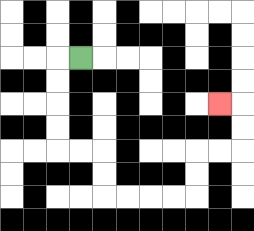{'start': '[3, 2]', 'end': '[9, 4]', 'path_directions': 'L,D,D,D,D,R,R,D,D,R,R,R,R,U,U,R,R,U,U,L', 'path_coordinates': '[[3, 2], [2, 2], [2, 3], [2, 4], [2, 5], [2, 6], [3, 6], [4, 6], [4, 7], [4, 8], [5, 8], [6, 8], [7, 8], [8, 8], [8, 7], [8, 6], [9, 6], [10, 6], [10, 5], [10, 4], [9, 4]]'}